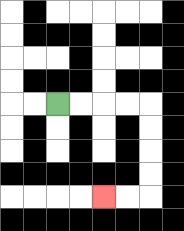{'start': '[2, 4]', 'end': '[4, 8]', 'path_directions': 'R,R,R,R,D,D,D,D,L,L', 'path_coordinates': '[[2, 4], [3, 4], [4, 4], [5, 4], [6, 4], [6, 5], [6, 6], [6, 7], [6, 8], [5, 8], [4, 8]]'}